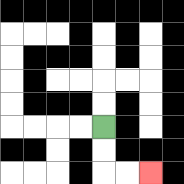{'start': '[4, 5]', 'end': '[6, 7]', 'path_directions': 'D,D,R,R', 'path_coordinates': '[[4, 5], [4, 6], [4, 7], [5, 7], [6, 7]]'}